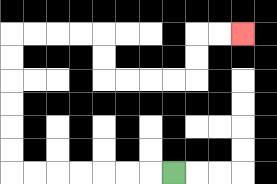{'start': '[7, 7]', 'end': '[10, 1]', 'path_directions': 'L,L,L,L,L,L,L,U,U,U,U,U,U,R,R,R,R,D,D,R,R,R,R,U,U,R,R', 'path_coordinates': '[[7, 7], [6, 7], [5, 7], [4, 7], [3, 7], [2, 7], [1, 7], [0, 7], [0, 6], [0, 5], [0, 4], [0, 3], [0, 2], [0, 1], [1, 1], [2, 1], [3, 1], [4, 1], [4, 2], [4, 3], [5, 3], [6, 3], [7, 3], [8, 3], [8, 2], [8, 1], [9, 1], [10, 1]]'}